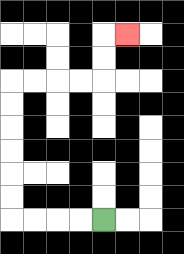{'start': '[4, 9]', 'end': '[5, 1]', 'path_directions': 'L,L,L,L,U,U,U,U,U,U,R,R,R,R,U,U,R', 'path_coordinates': '[[4, 9], [3, 9], [2, 9], [1, 9], [0, 9], [0, 8], [0, 7], [0, 6], [0, 5], [0, 4], [0, 3], [1, 3], [2, 3], [3, 3], [4, 3], [4, 2], [4, 1], [5, 1]]'}